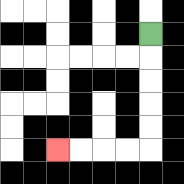{'start': '[6, 1]', 'end': '[2, 6]', 'path_directions': 'D,D,D,D,D,L,L,L,L', 'path_coordinates': '[[6, 1], [6, 2], [6, 3], [6, 4], [6, 5], [6, 6], [5, 6], [4, 6], [3, 6], [2, 6]]'}